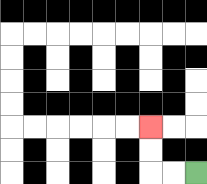{'start': '[8, 7]', 'end': '[6, 5]', 'path_directions': 'L,L,U,U', 'path_coordinates': '[[8, 7], [7, 7], [6, 7], [6, 6], [6, 5]]'}